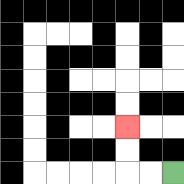{'start': '[7, 7]', 'end': '[5, 5]', 'path_directions': 'L,L,U,U', 'path_coordinates': '[[7, 7], [6, 7], [5, 7], [5, 6], [5, 5]]'}